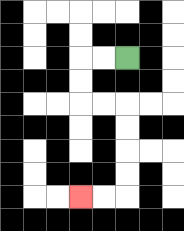{'start': '[5, 2]', 'end': '[3, 8]', 'path_directions': 'L,L,D,D,R,R,D,D,D,D,L,L', 'path_coordinates': '[[5, 2], [4, 2], [3, 2], [3, 3], [3, 4], [4, 4], [5, 4], [5, 5], [5, 6], [5, 7], [5, 8], [4, 8], [3, 8]]'}